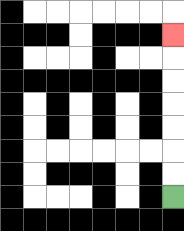{'start': '[7, 8]', 'end': '[7, 1]', 'path_directions': 'U,U,U,U,U,U,U', 'path_coordinates': '[[7, 8], [7, 7], [7, 6], [7, 5], [7, 4], [7, 3], [7, 2], [7, 1]]'}